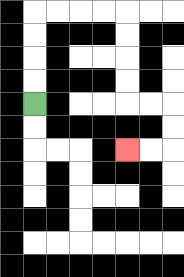{'start': '[1, 4]', 'end': '[5, 6]', 'path_directions': 'U,U,U,U,R,R,R,R,D,D,D,D,R,R,D,D,L,L', 'path_coordinates': '[[1, 4], [1, 3], [1, 2], [1, 1], [1, 0], [2, 0], [3, 0], [4, 0], [5, 0], [5, 1], [5, 2], [5, 3], [5, 4], [6, 4], [7, 4], [7, 5], [7, 6], [6, 6], [5, 6]]'}